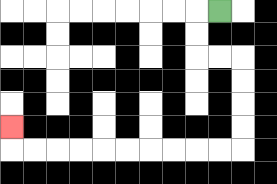{'start': '[9, 0]', 'end': '[0, 5]', 'path_directions': 'L,D,D,R,R,D,D,D,D,L,L,L,L,L,L,L,L,L,L,U', 'path_coordinates': '[[9, 0], [8, 0], [8, 1], [8, 2], [9, 2], [10, 2], [10, 3], [10, 4], [10, 5], [10, 6], [9, 6], [8, 6], [7, 6], [6, 6], [5, 6], [4, 6], [3, 6], [2, 6], [1, 6], [0, 6], [0, 5]]'}